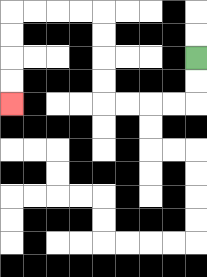{'start': '[8, 2]', 'end': '[0, 4]', 'path_directions': 'D,D,L,L,L,L,U,U,U,U,L,L,L,L,D,D,D,D', 'path_coordinates': '[[8, 2], [8, 3], [8, 4], [7, 4], [6, 4], [5, 4], [4, 4], [4, 3], [4, 2], [4, 1], [4, 0], [3, 0], [2, 0], [1, 0], [0, 0], [0, 1], [0, 2], [0, 3], [0, 4]]'}